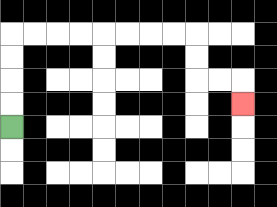{'start': '[0, 5]', 'end': '[10, 4]', 'path_directions': 'U,U,U,U,R,R,R,R,R,R,R,R,D,D,R,R,D', 'path_coordinates': '[[0, 5], [0, 4], [0, 3], [0, 2], [0, 1], [1, 1], [2, 1], [3, 1], [4, 1], [5, 1], [6, 1], [7, 1], [8, 1], [8, 2], [8, 3], [9, 3], [10, 3], [10, 4]]'}